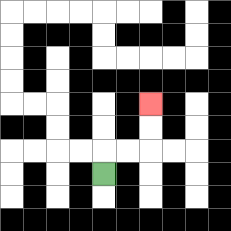{'start': '[4, 7]', 'end': '[6, 4]', 'path_directions': 'U,R,R,U,U', 'path_coordinates': '[[4, 7], [4, 6], [5, 6], [6, 6], [6, 5], [6, 4]]'}